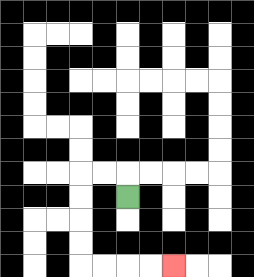{'start': '[5, 8]', 'end': '[7, 11]', 'path_directions': 'U,L,L,D,D,D,D,R,R,R,R', 'path_coordinates': '[[5, 8], [5, 7], [4, 7], [3, 7], [3, 8], [3, 9], [3, 10], [3, 11], [4, 11], [5, 11], [6, 11], [7, 11]]'}